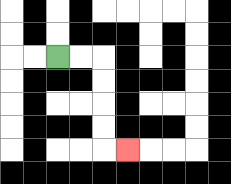{'start': '[2, 2]', 'end': '[5, 6]', 'path_directions': 'R,R,D,D,D,D,R', 'path_coordinates': '[[2, 2], [3, 2], [4, 2], [4, 3], [4, 4], [4, 5], [4, 6], [5, 6]]'}